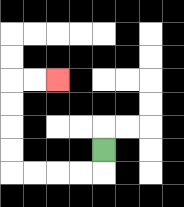{'start': '[4, 6]', 'end': '[2, 3]', 'path_directions': 'D,L,L,L,L,U,U,U,U,R,R', 'path_coordinates': '[[4, 6], [4, 7], [3, 7], [2, 7], [1, 7], [0, 7], [0, 6], [0, 5], [0, 4], [0, 3], [1, 3], [2, 3]]'}